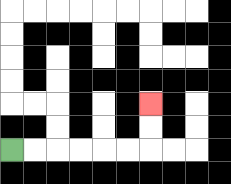{'start': '[0, 6]', 'end': '[6, 4]', 'path_directions': 'R,R,R,R,R,R,U,U', 'path_coordinates': '[[0, 6], [1, 6], [2, 6], [3, 6], [4, 6], [5, 6], [6, 6], [6, 5], [6, 4]]'}